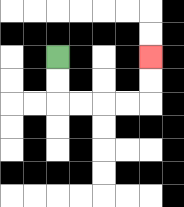{'start': '[2, 2]', 'end': '[6, 2]', 'path_directions': 'D,D,R,R,R,R,U,U', 'path_coordinates': '[[2, 2], [2, 3], [2, 4], [3, 4], [4, 4], [5, 4], [6, 4], [6, 3], [6, 2]]'}